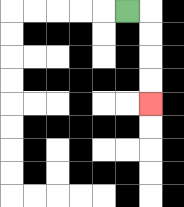{'start': '[5, 0]', 'end': '[6, 4]', 'path_directions': 'R,D,D,D,D', 'path_coordinates': '[[5, 0], [6, 0], [6, 1], [6, 2], [6, 3], [6, 4]]'}